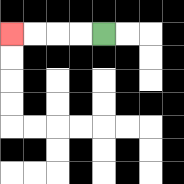{'start': '[4, 1]', 'end': '[0, 1]', 'path_directions': 'L,L,L,L', 'path_coordinates': '[[4, 1], [3, 1], [2, 1], [1, 1], [0, 1]]'}